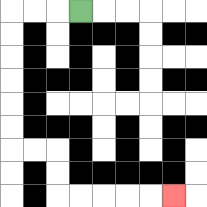{'start': '[3, 0]', 'end': '[7, 8]', 'path_directions': 'L,L,L,D,D,D,D,D,D,R,R,D,D,R,R,R,R,R', 'path_coordinates': '[[3, 0], [2, 0], [1, 0], [0, 0], [0, 1], [0, 2], [0, 3], [0, 4], [0, 5], [0, 6], [1, 6], [2, 6], [2, 7], [2, 8], [3, 8], [4, 8], [5, 8], [6, 8], [7, 8]]'}